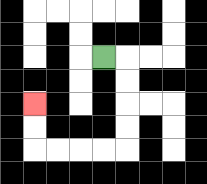{'start': '[4, 2]', 'end': '[1, 4]', 'path_directions': 'R,D,D,D,D,L,L,L,L,U,U', 'path_coordinates': '[[4, 2], [5, 2], [5, 3], [5, 4], [5, 5], [5, 6], [4, 6], [3, 6], [2, 6], [1, 6], [1, 5], [1, 4]]'}